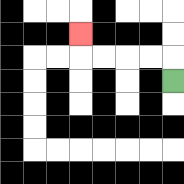{'start': '[7, 3]', 'end': '[3, 1]', 'path_directions': 'U,L,L,L,L,U', 'path_coordinates': '[[7, 3], [7, 2], [6, 2], [5, 2], [4, 2], [3, 2], [3, 1]]'}